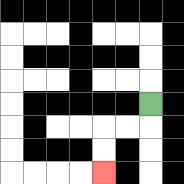{'start': '[6, 4]', 'end': '[4, 7]', 'path_directions': 'D,L,L,D,D', 'path_coordinates': '[[6, 4], [6, 5], [5, 5], [4, 5], [4, 6], [4, 7]]'}